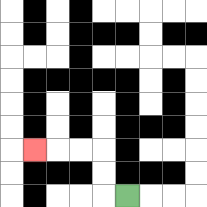{'start': '[5, 8]', 'end': '[1, 6]', 'path_directions': 'L,U,U,L,L,L', 'path_coordinates': '[[5, 8], [4, 8], [4, 7], [4, 6], [3, 6], [2, 6], [1, 6]]'}